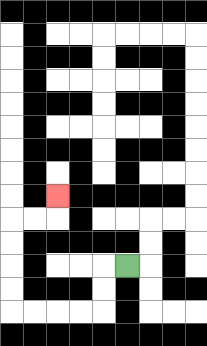{'start': '[5, 11]', 'end': '[2, 8]', 'path_directions': 'L,D,D,L,L,L,L,U,U,U,U,R,R,U', 'path_coordinates': '[[5, 11], [4, 11], [4, 12], [4, 13], [3, 13], [2, 13], [1, 13], [0, 13], [0, 12], [0, 11], [0, 10], [0, 9], [1, 9], [2, 9], [2, 8]]'}